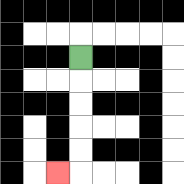{'start': '[3, 2]', 'end': '[2, 7]', 'path_directions': 'D,D,D,D,D,L', 'path_coordinates': '[[3, 2], [3, 3], [3, 4], [3, 5], [3, 6], [3, 7], [2, 7]]'}